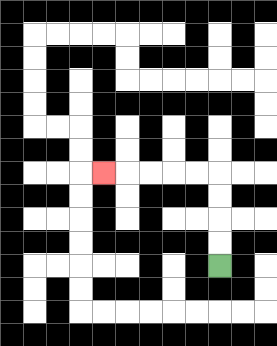{'start': '[9, 11]', 'end': '[4, 7]', 'path_directions': 'U,U,U,U,L,L,L,L,L', 'path_coordinates': '[[9, 11], [9, 10], [9, 9], [9, 8], [9, 7], [8, 7], [7, 7], [6, 7], [5, 7], [4, 7]]'}